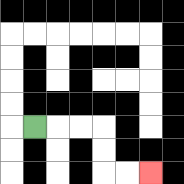{'start': '[1, 5]', 'end': '[6, 7]', 'path_directions': 'R,R,R,D,D,R,R', 'path_coordinates': '[[1, 5], [2, 5], [3, 5], [4, 5], [4, 6], [4, 7], [5, 7], [6, 7]]'}